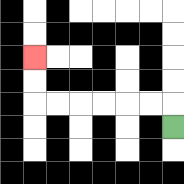{'start': '[7, 5]', 'end': '[1, 2]', 'path_directions': 'U,L,L,L,L,L,L,U,U', 'path_coordinates': '[[7, 5], [7, 4], [6, 4], [5, 4], [4, 4], [3, 4], [2, 4], [1, 4], [1, 3], [1, 2]]'}